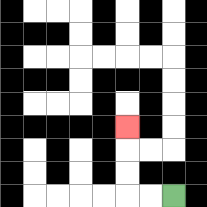{'start': '[7, 8]', 'end': '[5, 5]', 'path_directions': 'L,L,U,U,U', 'path_coordinates': '[[7, 8], [6, 8], [5, 8], [5, 7], [5, 6], [5, 5]]'}